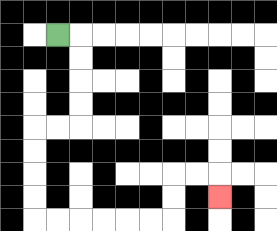{'start': '[2, 1]', 'end': '[9, 8]', 'path_directions': 'R,D,D,D,D,L,L,D,D,D,D,R,R,R,R,R,R,U,U,R,R,D', 'path_coordinates': '[[2, 1], [3, 1], [3, 2], [3, 3], [3, 4], [3, 5], [2, 5], [1, 5], [1, 6], [1, 7], [1, 8], [1, 9], [2, 9], [3, 9], [4, 9], [5, 9], [6, 9], [7, 9], [7, 8], [7, 7], [8, 7], [9, 7], [9, 8]]'}